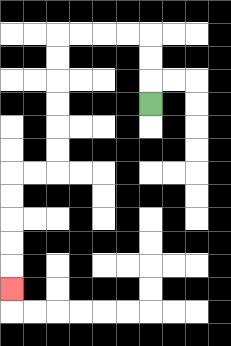{'start': '[6, 4]', 'end': '[0, 12]', 'path_directions': 'U,U,U,L,L,L,L,D,D,D,D,D,D,L,L,D,D,D,D,D', 'path_coordinates': '[[6, 4], [6, 3], [6, 2], [6, 1], [5, 1], [4, 1], [3, 1], [2, 1], [2, 2], [2, 3], [2, 4], [2, 5], [2, 6], [2, 7], [1, 7], [0, 7], [0, 8], [0, 9], [0, 10], [0, 11], [0, 12]]'}